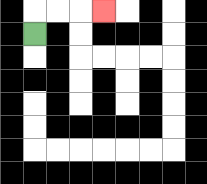{'start': '[1, 1]', 'end': '[4, 0]', 'path_directions': 'U,R,R,R', 'path_coordinates': '[[1, 1], [1, 0], [2, 0], [3, 0], [4, 0]]'}